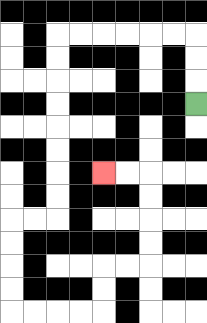{'start': '[8, 4]', 'end': '[4, 7]', 'path_directions': 'U,U,U,L,L,L,L,L,L,D,D,D,D,D,D,D,D,L,L,D,D,D,D,R,R,R,R,U,U,R,R,U,U,U,U,L,L', 'path_coordinates': '[[8, 4], [8, 3], [8, 2], [8, 1], [7, 1], [6, 1], [5, 1], [4, 1], [3, 1], [2, 1], [2, 2], [2, 3], [2, 4], [2, 5], [2, 6], [2, 7], [2, 8], [2, 9], [1, 9], [0, 9], [0, 10], [0, 11], [0, 12], [0, 13], [1, 13], [2, 13], [3, 13], [4, 13], [4, 12], [4, 11], [5, 11], [6, 11], [6, 10], [6, 9], [6, 8], [6, 7], [5, 7], [4, 7]]'}